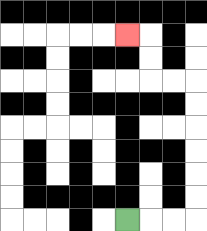{'start': '[5, 9]', 'end': '[5, 1]', 'path_directions': 'R,R,R,U,U,U,U,U,U,L,L,U,U,L', 'path_coordinates': '[[5, 9], [6, 9], [7, 9], [8, 9], [8, 8], [8, 7], [8, 6], [8, 5], [8, 4], [8, 3], [7, 3], [6, 3], [6, 2], [6, 1], [5, 1]]'}